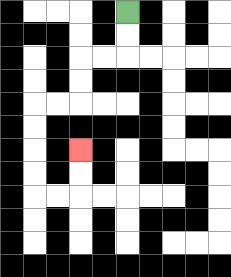{'start': '[5, 0]', 'end': '[3, 6]', 'path_directions': 'D,D,L,L,D,D,L,L,D,D,D,D,R,R,U,U', 'path_coordinates': '[[5, 0], [5, 1], [5, 2], [4, 2], [3, 2], [3, 3], [3, 4], [2, 4], [1, 4], [1, 5], [1, 6], [1, 7], [1, 8], [2, 8], [3, 8], [3, 7], [3, 6]]'}